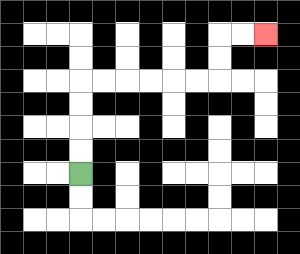{'start': '[3, 7]', 'end': '[11, 1]', 'path_directions': 'U,U,U,U,R,R,R,R,R,R,U,U,R,R', 'path_coordinates': '[[3, 7], [3, 6], [3, 5], [3, 4], [3, 3], [4, 3], [5, 3], [6, 3], [7, 3], [8, 3], [9, 3], [9, 2], [9, 1], [10, 1], [11, 1]]'}